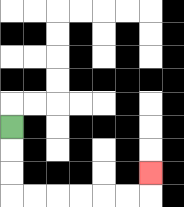{'start': '[0, 5]', 'end': '[6, 7]', 'path_directions': 'D,D,D,R,R,R,R,R,R,U', 'path_coordinates': '[[0, 5], [0, 6], [0, 7], [0, 8], [1, 8], [2, 8], [3, 8], [4, 8], [5, 8], [6, 8], [6, 7]]'}